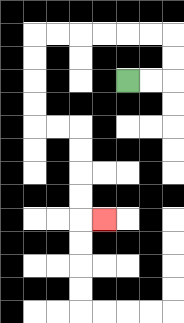{'start': '[5, 3]', 'end': '[4, 9]', 'path_directions': 'R,R,U,U,L,L,L,L,L,L,D,D,D,D,R,R,D,D,D,D,R', 'path_coordinates': '[[5, 3], [6, 3], [7, 3], [7, 2], [7, 1], [6, 1], [5, 1], [4, 1], [3, 1], [2, 1], [1, 1], [1, 2], [1, 3], [1, 4], [1, 5], [2, 5], [3, 5], [3, 6], [3, 7], [3, 8], [3, 9], [4, 9]]'}